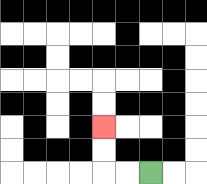{'start': '[6, 7]', 'end': '[4, 5]', 'path_directions': 'L,L,U,U', 'path_coordinates': '[[6, 7], [5, 7], [4, 7], [4, 6], [4, 5]]'}